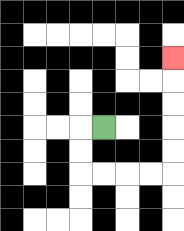{'start': '[4, 5]', 'end': '[7, 2]', 'path_directions': 'L,D,D,R,R,R,R,U,U,U,U,U', 'path_coordinates': '[[4, 5], [3, 5], [3, 6], [3, 7], [4, 7], [5, 7], [6, 7], [7, 7], [7, 6], [7, 5], [7, 4], [7, 3], [7, 2]]'}